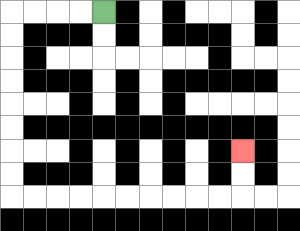{'start': '[4, 0]', 'end': '[10, 6]', 'path_directions': 'L,L,L,L,D,D,D,D,D,D,D,D,R,R,R,R,R,R,R,R,R,R,U,U', 'path_coordinates': '[[4, 0], [3, 0], [2, 0], [1, 0], [0, 0], [0, 1], [0, 2], [0, 3], [0, 4], [0, 5], [0, 6], [0, 7], [0, 8], [1, 8], [2, 8], [3, 8], [4, 8], [5, 8], [6, 8], [7, 8], [8, 8], [9, 8], [10, 8], [10, 7], [10, 6]]'}